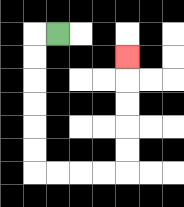{'start': '[2, 1]', 'end': '[5, 2]', 'path_directions': 'L,D,D,D,D,D,D,R,R,R,R,U,U,U,U,U', 'path_coordinates': '[[2, 1], [1, 1], [1, 2], [1, 3], [1, 4], [1, 5], [1, 6], [1, 7], [2, 7], [3, 7], [4, 7], [5, 7], [5, 6], [5, 5], [5, 4], [5, 3], [5, 2]]'}